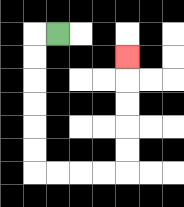{'start': '[2, 1]', 'end': '[5, 2]', 'path_directions': 'L,D,D,D,D,D,D,R,R,R,R,U,U,U,U,U', 'path_coordinates': '[[2, 1], [1, 1], [1, 2], [1, 3], [1, 4], [1, 5], [1, 6], [1, 7], [2, 7], [3, 7], [4, 7], [5, 7], [5, 6], [5, 5], [5, 4], [5, 3], [5, 2]]'}